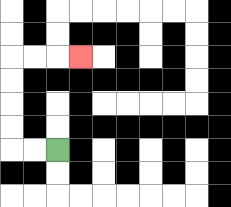{'start': '[2, 6]', 'end': '[3, 2]', 'path_directions': 'L,L,U,U,U,U,R,R,R', 'path_coordinates': '[[2, 6], [1, 6], [0, 6], [0, 5], [0, 4], [0, 3], [0, 2], [1, 2], [2, 2], [3, 2]]'}